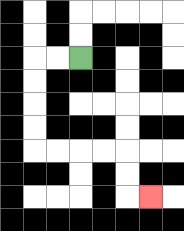{'start': '[3, 2]', 'end': '[6, 8]', 'path_directions': 'L,L,D,D,D,D,R,R,R,R,D,D,R', 'path_coordinates': '[[3, 2], [2, 2], [1, 2], [1, 3], [1, 4], [1, 5], [1, 6], [2, 6], [3, 6], [4, 6], [5, 6], [5, 7], [5, 8], [6, 8]]'}